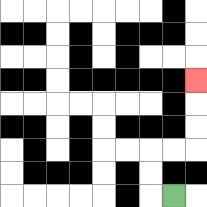{'start': '[7, 8]', 'end': '[8, 3]', 'path_directions': 'L,U,U,R,R,U,U,U', 'path_coordinates': '[[7, 8], [6, 8], [6, 7], [6, 6], [7, 6], [8, 6], [8, 5], [8, 4], [8, 3]]'}